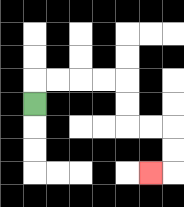{'start': '[1, 4]', 'end': '[6, 7]', 'path_directions': 'U,R,R,R,R,D,D,R,R,D,D,L', 'path_coordinates': '[[1, 4], [1, 3], [2, 3], [3, 3], [4, 3], [5, 3], [5, 4], [5, 5], [6, 5], [7, 5], [7, 6], [7, 7], [6, 7]]'}